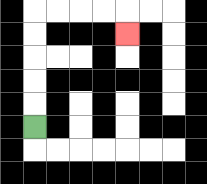{'start': '[1, 5]', 'end': '[5, 1]', 'path_directions': 'U,U,U,U,U,R,R,R,R,D', 'path_coordinates': '[[1, 5], [1, 4], [1, 3], [1, 2], [1, 1], [1, 0], [2, 0], [3, 0], [4, 0], [5, 0], [5, 1]]'}